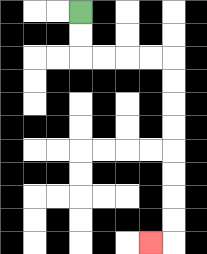{'start': '[3, 0]', 'end': '[6, 10]', 'path_directions': 'D,D,R,R,R,R,D,D,D,D,D,D,D,D,L', 'path_coordinates': '[[3, 0], [3, 1], [3, 2], [4, 2], [5, 2], [6, 2], [7, 2], [7, 3], [7, 4], [7, 5], [7, 6], [7, 7], [7, 8], [7, 9], [7, 10], [6, 10]]'}